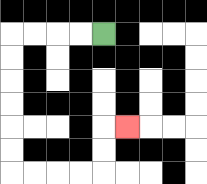{'start': '[4, 1]', 'end': '[5, 5]', 'path_directions': 'L,L,L,L,D,D,D,D,D,D,R,R,R,R,U,U,R', 'path_coordinates': '[[4, 1], [3, 1], [2, 1], [1, 1], [0, 1], [0, 2], [0, 3], [0, 4], [0, 5], [0, 6], [0, 7], [1, 7], [2, 7], [3, 7], [4, 7], [4, 6], [4, 5], [5, 5]]'}